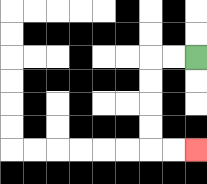{'start': '[8, 2]', 'end': '[8, 6]', 'path_directions': 'L,L,D,D,D,D,R,R', 'path_coordinates': '[[8, 2], [7, 2], [6, 2], [6, 3], [6, 4], [6, 5], [6, 6], [7, 6], [8, 6]]'}